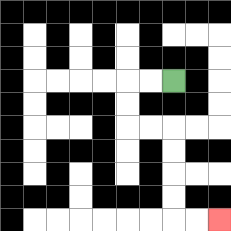{'start': '[7, 3]', 'end': '[9, 9]', 'path_directions': 'L,L,D,D,R,R,D,D,D,D,R,R', 'path_coordinates': '[[7, 3], [6, 3], [5, 3], [5, 4], [5, 5], [6, 5], [7, 5], [7, 6], [7, 7], [7, 8], [7, 9], [8, 9], [9, 9]]'}